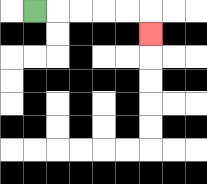{'start': '[1, 0]', 'end': '[6, 1]', 'path_directions': 'R,R,R,R,R,D', 'path_coordinates': '[[1, 0], [2, 0], [3, 0], [4, 0], [5, 0], [6, 0], [6, 1]]'}